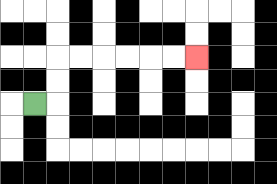{'start': '[1, 4]', 'end': '[8, 2]', 'path_directions': 'R,U,U,R,R,R,R,R,R', 'path_coordinates': '[[1, 4], [2, 4], [2, 3], [2, 2], [3, 2], [4, 2], [5, 2], [6, 2], [7, 2], [8, 2]]'}